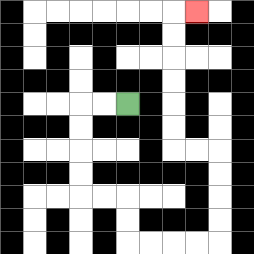{'start': '[5, 4]', 'end': '[8, 0]', 'path_directions': 'L,L,D,D,D,D,R,R,D,D,R,R,R,R,U,U,U,U,L,L,U,U,U,U,U,U,R', 'path_coordinates': '[[5, 4], [4, 4], [3, 4], [3, 5], [3, 6], [3, 7], [3, 8], [4, 8], [5, 8], [5, 9], [5, 10], [6, 10], [7, 10], [8, 10], [9, 10], [9, 9], [9, 8], [9, 7], [9, 6], [8, 6], [7, 6], [7, 5], [7, 4], [7, 3], [7, 2], [7, 1], [7, 0], [8, 0]]'}